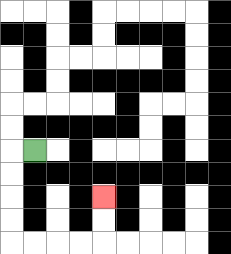{'start': '[1, 6]', 'end': '[4, 8]', 'path_directions': 'L,D,D,D,D,R,R,R,R,U,U', 'path_coordinates': '[[1, 6], [0, 6], [0, 7], [0, 8], [0, 9], [0, 10], [1, 10], [2, 10], [3, 10], [4, 10], [4, 9], [4, 8]]'}